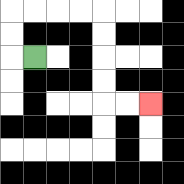{'start': '[1, 2]', 'end': '[6, 4]', 'path_directions': 'L,U,U,R,R,R,R,D,D,D,D,R,R', 'path_coordinates': '[[1, 2], [0, 2], [0, 1], [0, 0], [1, 0], [2, 0], [3, 0], [4, 0], [4, 1], [4, 2], [4, 3], [4, 4], [5, 4], [6, 4]]'}